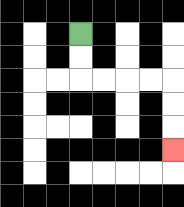{'start': '[3, 1]', 'end': '[7, 6]', 'path_directions': 'D,D,R,R,R,R,D,D,D', 'path_coordinates': '[[3, 1], [3, 2], [3, 3], [4, 3], [5, 3], [6, 3], [7, 3], [7, 4], [7, 5], [7, 6]]'}